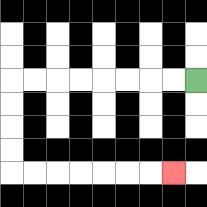{'start': '[8, 3]', 'end': '[7, 7]', 'path_directions': 'L,L,L,L,L,L,L,L,D,D,D,D,R,R,R,R,R,R,R', 'path_coordinates': '[[8, 3], [7, 3], [6, 3], [5, 3], [4, 3], [3, 3], [2, 3], [1, 3], [0, 3], [0, 4], [0, 5], [0, 6], [0, 7], [1, 7], [2, 7], [3, 7], [4, 7], [5, 7], [6, 7], [7, 7]]'}